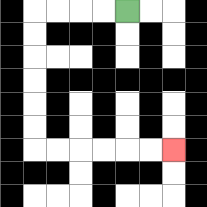{'start': '[5, 0]', 'end': '[7, 6]', 'path_directions': 'L,L,L,L,D,D,D,D,D,D,R,R,R,R,R,R', 'path_coordinates': '[[5, 0], [4, 0], [3, 0], [2, 0], [1, 0], [1, 1], [1, 2], [1, 3], [1, 4], [1, 5], [1, 6], [2, 6], [3, 6], [4, 6], [5, 6], [6, 6], [7, 6]]'}